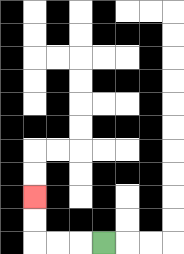{'start': '[4, 10]', 'end': '[1, 8]', 'path_directions': 'L,L,L,U,U', 'path_coordinates': '[[4, 10], [3, 10], [2, 10], [1, 10], [1, 9], [1, 8]]'}